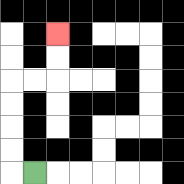{'start': '[1, 7]', 'end': '[2, 1]', 'path_directions': 'L,U,U,U,U,R,R,U,U', 'path_coordinates': '[[1, 7], [0, 7], [0, 6], [0, 5], [0, 4], [0, 3], [1, 3], [2, 3], [2, 2], [2, 1]]'}